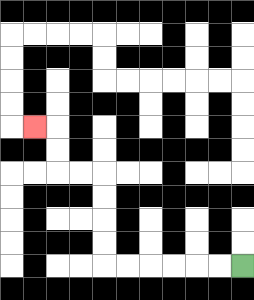{'start': '[10, 11]', 'end': '[1, 5]', 'path_directions': 'L,L,L,L,L,L,U,U,U,U,L,L,U,U,L', 'path_coordinates': '[[10, 11], [9, 11], [8, 11], [7, 11], [6, 11], [5, 11], [4, 11], [4, 10], [4, 9], [4, 8], [4, 7], [3, 7], [2, 7], [2, 6], [2, 5], [1, 5]]'}